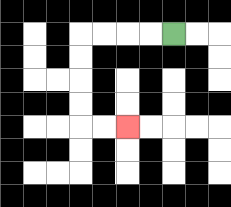{'start': '[7, 1]', 'end': '[5, 5]', 'path_directions': 'L,L,L,L,D,D,D,D,R,R', 'path_coordinates': '[[7, 1], [6, 1], [5, 1], [4, 1], [3, 1], [3, 2], [3, 3], [3, 4], [3, 5], [4, 5], [5, 5]]'}